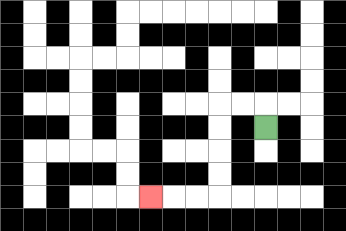{'start': '[11, 5]', 'end': '[6, 8]', 'path_directions': 'U,L,L,D,D,D,D,L,L,L', 'path_coordinates': '[[11, 5], [11, 4], [10, 4], [9, 4], [9, 5], [9, 6], [9, 7], [9, 8], [8, 8], [7, 8], [6, 8]]'}